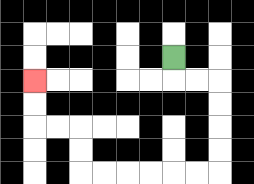{'start': '[7, 2]', 'end': '[1, 3]', 'path_directions': 'D,R,R,D,D,D,D,L,L,L,L,L,L,U,U,L,L,U,U', 'path_coordinates': '[[7, 2], [7, 3], [8, 3], [9, 3], [9, 4], [9, 5], [9, 6], [9, 7], [8, 7], [7, 7], [6, 7], [5, 7], [4, 7], [3, 7], [3, 6], [3, 5], [2, 5], [1, 5], [1, 4], [1, 3]]'}